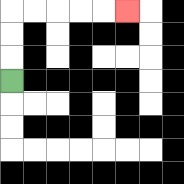{'start': '[0, 3]', 'end': '[5, 0]', 'path_directions': 'U,U,U,R,R,R,R,R', 'path_coordinates': '[[0, 3], [0, 2], [0, 1], [0, 0], [1, 0], [2, 0], [3, 0], [4, 0], [5, 0]]'}